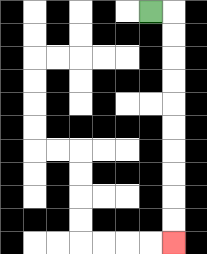{'start': '[6, 0]', 'end': '[7, 10]', 'path_directions': 'R,D,D,D,D,D,D,D,D,D,D', 'path_coordinates': '[[6, 0], [7, 0], [7, 1], [7, 2], [7, 3], [7, 4], [7, 5], [7, 6], [7, 7], [7, 8], [7, 9], [7, 10]]'}